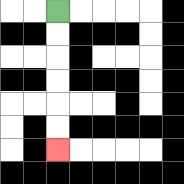{'start': '[2, 0]', 'end': '[2, 6]', 'path_directions': 'D,D,D,D,D,D', 'path_coordinates': '[[2, 0], [2, 1], [2, 2], [2, 3], [2, 4], [2, 5], [2, 6]]'}